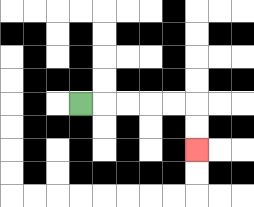{'start': '[3, 4]', 'end': '[8, 6]', 'path_directions': 'R,R,R,R,R,D,D', 'path_coordinates': '[[3, 4], [4, 4], [5, 4], [6, 4], [7, 4], [8, 4], [8, 5], [8, 6]]'}